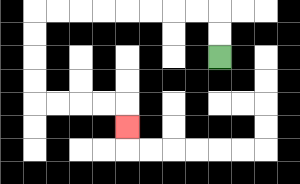{'start': '[9, 2]', 'end': '[5, 5]', 'path_directions': 'U,U,L,L,L,L,L,L,L,L,D,D,D,D,R,R,R,R,D', 'path_coordinates': '[[9, 2], [9, 1], [9, 0], [8, 0], [7, 0], [6, 0], [5, 0], [4, 0], [3, 0], [2, 0], [1, 0], [1, 1], [1, 2], [1, 3], [1, 4], [2, 4], [3, 4], [4, 4], [5, 4], [5, 5]]'}